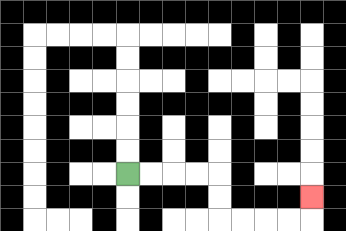{'start': '[5, 7]', 'end': '[13, 8]', 'path_directions': 'R,R,R,R,D,D,R,R,R,R,U', 'path_coordinates': '[[5, 7], [6, 7], [7, 7], [8, 7], [9, 7], [9, 8], [9, 9], [10, 9], [11, 9], [12, 9], [13, 9], [13, 8]]'}